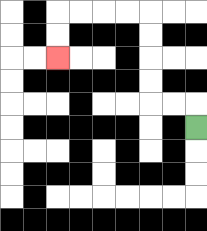{'start': '[8, 5]', 'end': '[2, 2]', 'path_directions': 'U,L,L,U,U,U,U,L,L,L,L,D,D', 'path_coordinates': '[[8, 5], [8, 4], [7, 4], [6, 4], [6, 3], [6, 2], [6, 1], [6, 0], [5, 0], [4, 0], [3, 0], [2, 0], [2, 1], [2, 2]]'}